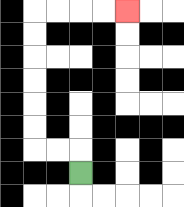{'start': '[3, 7]', 'end': '[5, 0]', 'path_directions': 'U,L,L,U,U,U,U,U,U,R,R,R,R', 'path_coordinates': '[[3, 7], [3, 6], [2, 6], [1, 6], [1, 5], [1, 4], [1, 3], [1, 2], [1, 1], [1, 0], [2, 0], [3, 0], [4, 0], [5, 0]]'}